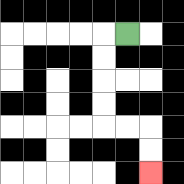{'start': '[5, 1]', 'end': '[6, 7]', 'path_directions': 'L,D,D,D,D,R,R,D,D', 'path_coordinates': '[[5, 1], [4, 1], [4, 2], [4, 3], [4, 4], [4, 5], [5, 5], [6, 5], [6, 6], [6, 7]]'}